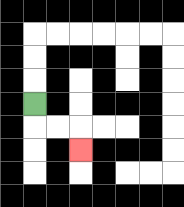{'start': '[1, 4]', 'end': '[3, 6]', 'path_directions': 'D,R,R,D', 'path_coordinates': '[[1, 4], [1, 5], [2, 5], [3, 5], [3, 6]]'}